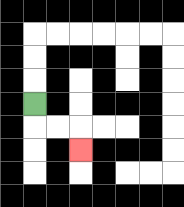{'start': '[1, 4]', 'end': '[3, 6]', 'path_directions': 'D,R,R,D', 'path_coordinates': '[[1, 4], [1, 5], [2, 5], [3, 5], [3, 6]]'}